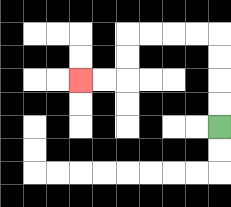{'start': '[9, 5]', 'end': '[3, 3]', 'path_directions': 'U,U,U,U,L,L,L,L,D,D,L,L', 'path_coordinates': '[[9, 5], [9, 4], [9, 3], [9, 2], [9, 1], [8, 1], [7, 1], [6, 1], [5, 1], [5, 2], [5, 3], [4, 3], [3, 3]]'}